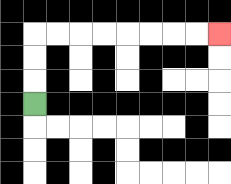{'start': '[1, 4]', 'end': '[9, 1]', 'path_directions': 'U,U,U,R,R,R,R,R,R,R,R', 'path_coordinates': '[[1, 4], [1, 3], [1, 2], [1, 1], [2, 1], [3, 1], [4, 1], [5, 1], [6, 1], [7, 1], [8, 1], [9, 1]]'}